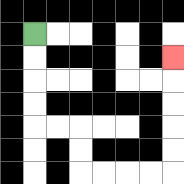{'start': '[1, 1]', 'end': '[7, 2]', 'path_directions': 'D,D,D,D,R,R,D,D,R,R,R,R,U,U,U,U,U', 'path_coordinates': '[[1, 1], [1, 2], [1, 3], [1, 4], [1, 5], [2, 5], [3, 5], [3, 6], [3, 7], [4, 7], [5, 7], [6, 7], [7, 7], [7, 6], [7, 5], [7, 4], [7, 3], [7, 2]]'}